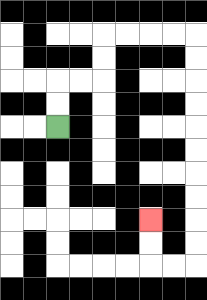{'start': '[2, 5]', 'end': '[6, 9]', 'path_directions': 'U,U,R,R,U,U,R,R,R,R,D,D,D,D,D,D,D,D,D,D,L,L,U,U', 'path_coordinates': '[[2, 5], [2, 4], [2, 3], [3, 3], [4, 3], [4, 2], [4, 1], [5, 1], [6, 1], [7, 1], [8, 1], [8, 2], [8, 3], [8, 4], [8, 5], [8, 6], [8, 7], [8, 8], [8, 9], [8, 10], [8, 11], [7, 11], [6, 11], [6, 10], [6, 9]]'}